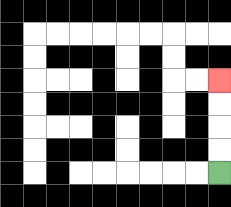{'start': '[9, 7]', 'end': '[9, 3]', 'path_directions': 'U,U,U,U', 'path_coordinates': '[[9, 7], [9, 6], [9, 5], [9, 4], [9, 3]]'}